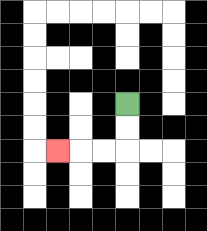{'start': '[5, 4]', 'end': '[2, 6]', 'path_directions': 'D,D,L,L,L', 'path_coordinates': '[[5, 4], [5, 5], [5, 6], [4, 6], [3, 6], [2, 6]]'}